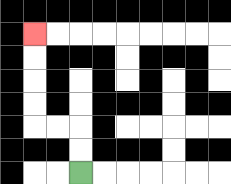{'start': '[3, 7]', 'end': '[1, 1]', 'path_directions': 'U,U,L,L,U,U,U,U', 'path_coordinates': '[[3, 7], [3, 6], [3, 5], [2, 5], [1, 5], [1, 4], [1, 3], [1, 2], [1, 1]]'}